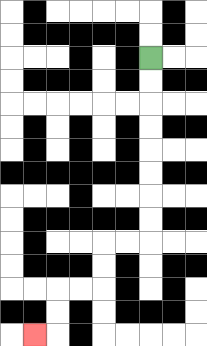{'start': '[6, 2]', 'end': '[1, 14]', 'path_directions': 'D,D,D,D,D,D,D,D,L,L,D,D,L,L,D,D,L', 'path_coordinates': '[[6, 2], [6, 3], [6, 4], [6, 5], [6, 6], [6, 7], [6, 8], [6, 9], [6, 10], [5, 10], [4, 10], [4, 11], [4, 12], [3, 12], [2, 12], [2, 13], [2, 14], [1, 14]]'}